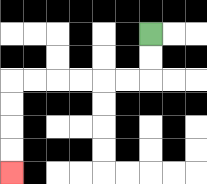{'start': '[6, 1]', 'end': '[0, 7]', 'path_directions': 'D,D,L,L,L,L,L,L,D,D,D,D', 'path_coordinates': '[[6, 1], [6, 2], [6, 3], [5, 3], [4, 3], [3, 3], [2, 3], [1, 3], [0, 3], [0, 4], [0, 5], [0, 6], [0, 7]]'}